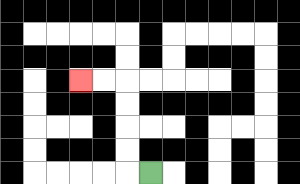{'start': '[6, 7]', 'end': '[3, 3]', 'path_directions': 'L,U,U,U,U,L,L', 'path_coordinates': '[[6, 7], [5, 7], [5, 6], [5, 5], [5, 4], [5, 3], [4, 3], [3, 3]]'}